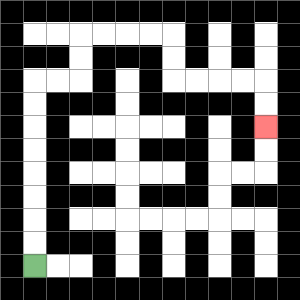{'start': '[1, 11]', 'end': '[11, 5]', 'path_directions': 'U,U,U,U,U,U,U,U,R,R,U,U,R,R,R,R,D,D,R,R,R,R,D,D', 'path_coordinates': '[[1, 11], [1, 10], [1, 9], [1, 8], [1, 7], [1, 6], [1, 5], [1, 4], [1, 3], [2, 3], [3, 3], [3, 2], [3, 1], [4, 1], [5, 1], [6, 1], [7, 1], [7, 2], [7, 3], [8, 3], [9, 3], [10, 3], [11, 3], [11, 4], [11, 5]]'}